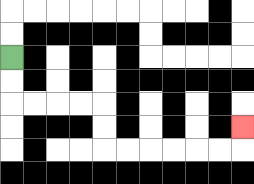{'start': '[0, 2]', 'end': '[10, 5]', 'path_directions': 'D,D,R,R,R,R,D,D,R,R,R,R,R,R,U', 'path_coordinates': '[[0, 2], [0, 3], [0, 4], [1, 4], [2, 4], [3, 4], [4, 4], [4, 5], [4, 6], [5, 6], [6, 6], [7, 6], [8, 6], [9, 6], [10, 6], [10, 5]]'}